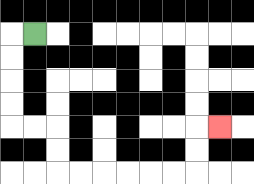{'start': '[1, 1]', 'end': '[9, 5]', 'path_directions': 'L,D,D,D,D,R,R,D,D,R,R,R,R,R,R,U,U,R', 'path_coordinates': '[[1, 1], [0, 1], [0, 2], [0, 3], [0, 4], [0, 5], [1, 5], [2, 5], [2, 6], [2, 7], [3, 7], [4, 7], [5, 7], [6, 7], [7, 7], [8, 7], [8, 6], [8, 5], [9, 5]]'}